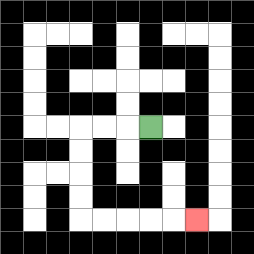{'start': '[6, 5]', 'end': '[8, 9]', 'path_directions': 'L,L,L,D,D,D,D,R,R,R,R,R', 'path_coordinates': '[[6, 5], [5, 5], [4, 5], [3, 5], [3, 6], [3, 7], [3, 8], [3, 9], [4, 9], [5, 9], [6, 9], [7, 9], [8, 9]]'}